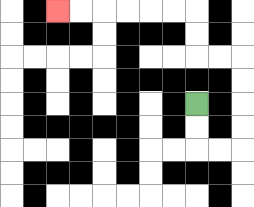{'start': '[8, 4]', 'end': '[2, 0]', 'path_directions': 'D,D,R,R,U,U,U,U,L,L,U,U,L,L,L,L,L,L', 'path_coordinates': '[[8, 4], [8, 5], [8, 6], [9, 6], [10, 6], [10, 5], [10, 4], [10, 3], [10, 2], [9, 2], [8, 2], [8, 1], [8, 0], [7, 0], [6, 0], [5, 0], [4, 0], [3, 0], [2, 0]]'}